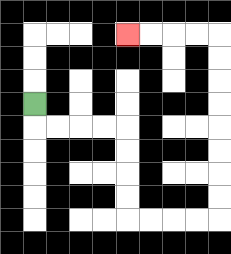{'start': '[1, 4]', 'end': '[5, 1]', 'path_directions': 'D,R,R,R,R,D,D,D,D,R,R,R,R,U,U,U,U,U,U,U,U,L,L,L,L', 'path_coordinates': '[[1, 4], [1, 5], [2, 5], [3, 5], [4, 5], [5, 5], [5, 6], [5, 7], [5, 8], [5, 9], [6, 9], [7, 9], [8, 9], [9, 9], [9, 8], [9, 7], [9, 6], [9, 5], [9, 4], [9, 3], [9, 2], [9, 1], [8, 1], [7, 1], [6, 1], [5, 1]]'}